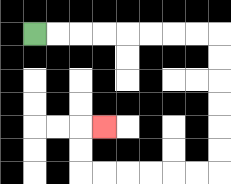{'start': '[1, 1]', 'end': '[4, 5]', 'path_directions': 'R,R,R,R,R,R,R,R,D,D,D,D,D,D,L,L,L,L,L,L,U,U,R', 'path_coordinates': '[[1, 1], [2, 1], [3, 1], [4, 1], [5, 1], [6, 1], [7, 1], [8, 1], [9, 1], [9, 2], [9, 3], [9, 4], [9, 5], [9, 6], [9, 7], [8, 7], [7, 7], [6, 7], [5, 7], [4, 7], [3, 7], [3, 6], [3, 5], [4, 5]]'}